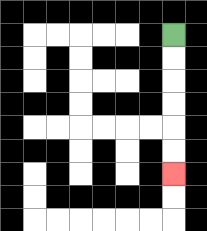{'start': '[7, 1]', 'end': '[7, 7]', 'path_directions': 'D,D,D,D,D,D', 'path_coordinates': '[[7, 1], [7, 2], [7, 3], [7, 4], [7, 5], [7, 6], [7, 7]]'}